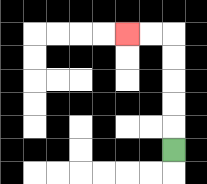{'start': '[7, 6]', 'end': '[5, 1]', 'path_directions': 'U,U,U,U,U,L,L', 'path_coordinates': '[[7, 6], [7, 5], [7, 4], [7, 3], [7, 2], [7, 1], [6, 1], [5, 1]]'}